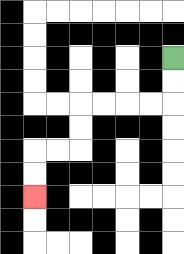{'start': '[7, 2]', 'end': '[1, 8]', 'path_directions': 'D,D,L,L,L,L,D,D,L,L,D,D', 'path_coordinates': '[[7, 2], [7, 3], [7, 4], [6, 4], [5, 4], [4, 4], [3, 4], [3, 5], [3, 6], [2, 6], [1, 6], [1, 7], [1, 8]]'}